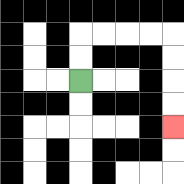{'start': '[3, 3]', 'end': '[7, 5]', 'path_directions': 'U,U,R,R,R,R,D,D,D,D', 'path_coordinates': '[[3, 3], [3, 2], [3, 1], [4, 1], [5, 1], [6, 1], [7, 1], [7, 2], [7, 3], [7, 4], [7, 5]]'}